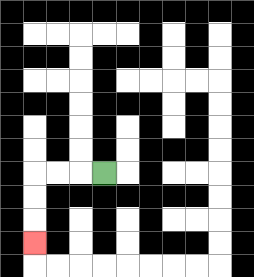{'start': '[4, 7]', 'end': '[1, 10]', 'path_directions': 'L,L,L,D,D,D', 'path_coordinates': '[[4, 7], [3, 7], [2, 7], [1, 7], [1, 8], [1, 9], [1, 10]]'}